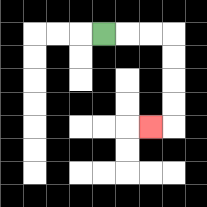{'start': '[4, 1]', 'end': '[6, 5]', 'path_directions': 'R,R,R,D,D,D,D,L', 'path_coordinates': '[[4, 1], [5, 1], [6, 1], [7, 1], [7, 2], [7, 3], [7, 4], [7, 5], [6, 5]]'}